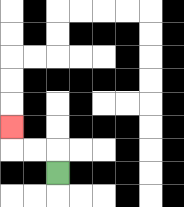{'start': '[2, 7]', 'end': '[0, 5]', 'path_directions': 'U,L,L,U', 'path_coordinates': '[[2, 7], [2, 6], [1, 6], [0, 6], [0, 5]]'}